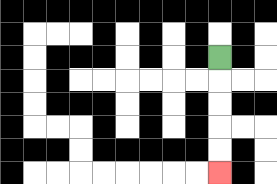{'start': '[9, 2]', 'end': '[9, 7]', 'path_directions': 'D,D,D,D,D', 'path_coordinates': '[[9, 2], [9, 3], [9, 4], [9, 5], [9, 6], [9, 7]]'}